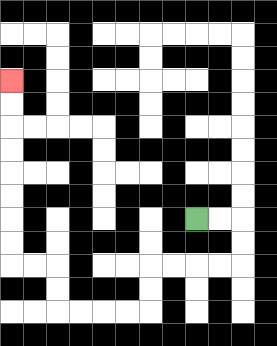{'start': '[8, 9]', 'end': '[0, 3]', 'path_directions': 'R,R,D,D,L,L,L,L,D,D,L,L,L,L,U,U,L,L,U,U,U,U,U,U,U,U', 'path_coordinates': '[[8, 9], [9, 9], [10, 9], [10, 10], [10, 11], [9, 11], [8, 11], [7, 11], [6, 11], [6, 12], [6, 13], [5, 13], [4, 13], [3, 13], [2, 13], [2, 12], [2, 11], [1, 11], [0, 11], [0, 10], [0, 9], [0, 8], [0, 7], [0, 6], [0, 5], [0, 4], [0, 3]]'}